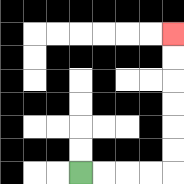{'start': '[3, 7]', 'end': '[7, 1]', 'path_directions': 'R,R,R,R,U,U,U,U,U,U', 'path_coordinates': '[[3, 7], [4, 7], [5, 7], [6, 7], [7, 7], [7, 6], [7, 5], [7, 4], [7, 3], [7, 2], [7, 1]]'}